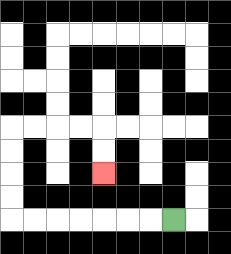{'start': '[7, 9]', 'end': '[4, 7]', 'path_directions': 'L,L,L,L,L,L,L,U,U,U,U,R,R,R,R,D,D', 'path_coordinates': '[[7, 9], [6, 9], [5, 9], [4, 9], [3, 9], [2, 9], [1, 9], [0, 9], [0, 8], [0, 7], [0, 6], [0, 5], [1, 5], [2, 5], [3, 5], [4, 5], [4, 6], [4, 7]]'}